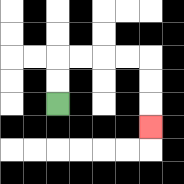{'start': '[2, 4]', 'end': '[6, 5]', 'path_directions': 'U,U,R,R,R,R,D,D,D', 'path_coordinates': '[[2, 4], [2, 3], [2, 2], [3, 2], [4, 2], [5, 2], [6, 2], [6, 3], [6, 4], [6, 5]]'}